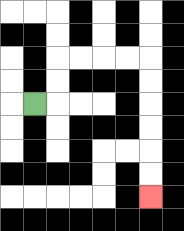{'start': '[1, 4]', 'end': '[6, 8]', 'path_directions': 'R,U,U,R,R,R,R,D,D,D,D,D,D', 'path_coordinates': '[[1, 4], [2, 4], [2, 3], [2, 2], [3, 2], [4, 2], [5, 2], [6, 2], [6, 3], [6, 4], [6, 5], [6, 6], [6, 7], [6, 8]]'}